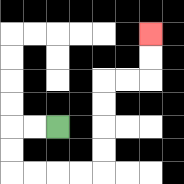{'start': '[2, 5]', 'end': '[6, 1]', 'path_directions': 'L,L,D,D,R,R,R,R,U,U,U,U,R,R,U,U', 'path_coordinates': '[[2, 5], [1, 5], [0, 5], [0, 6], [0, 7], [1, 7], [2, 7], [3, 7], [4, 7], [4, 6], [4, 5], [4, 4], [4, 3], [5, 3], [6, 3], [6, 2], [6, 1]]'}